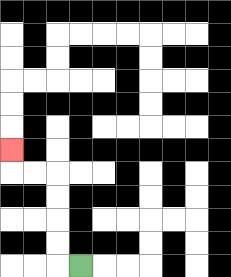{'start': '[3, 11]', 'end': '[0, 6]', 'path_directions': 'L,U,U,U,U,L,L,U', 'path_coordinates': '[[3, 11], [2, 11], [2, 10], [2, 9], [2, 8], [2, 7], [1, 7], [0, 7], [0, 6]]'}